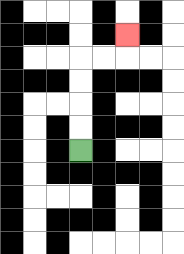{'start': '[3, 6]', 'end': '[5, 1]', 'path_directions': 'U,U,U,U,R,R,U', 'path_coordinates': '[[3, 6], [3, 5], [3, 4], [3, 3], [3, 2], [4, 2], [5, 2], [5, 1]]'}